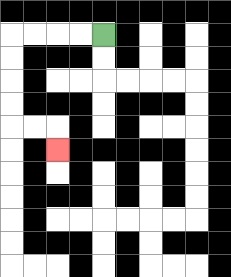{'start': '[4, 1]', 'end': '[2, 6]', 'path_directions': 'L,L,L,L,D,D,D,D,R,R,D', 'path_coordinates': '[[4, 1], [3, 1], [2, 1], [1, 1], [0, 1], [0, 2], [0, 3], [0, 4], [0, 5], [1, 5], [2, 5], [2, 6]]'}